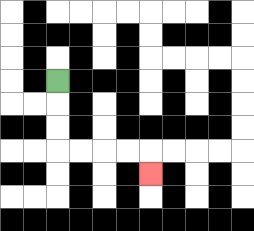{'start': '[2, 3]', 'end': '[6, 7]', 'path_directions': 'D,D,D,R,R,R,R,D', 'path_coordinates': '[[2, 3], [2, 4], [2, 5], [2, 6], [3, 6], [4, 6], [5, 6], [6, 6], [6, 7]]'}